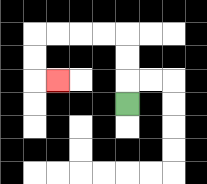{'start': '[5, 4]', 'end': '[2, 3]', 'path_directions': 'U,U,U,L,L,L,L,D,D,R', 'path_coordinates': '[[5, 4], [5, 3], [5, 2], [5, 1], [4, 1], [3, 1], [2, 1], [1, 1], [1, 2], [1, 3], [2, 3]]'}